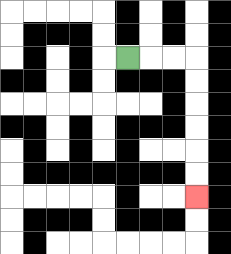{'start': '[5, 2]', 'end': '[8, 8]', 'path_directions': 'R,R,R,D,D,D,D,D,D', 'path_coordinates': '[[5, 2], [6, 2], [7, 2], [8, 2], [8, 3], [8, 4], [8, 5], [8, 6], [8, 7], [8, 8]]'}